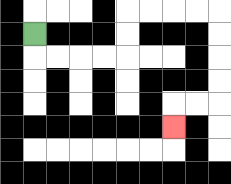{'start': '[1, 1]', 'end': '[7, 5]', 'path_directions': 'D,R,R,R,R,U,U,R,R,R,R,D,D,D,D,L,L,D', 'path_coordinates': '[[1, 1], [1, 2], [2, 2], [3, 2], [4, 2], [5, 2], [5, 1], [5, 0], [6, 0], [7, 0], [8, 0], [9, 0], [9, 1], [9, 2], [9, 3], [9, 4], [8, 4], [7, 4], [7, 5]]'}